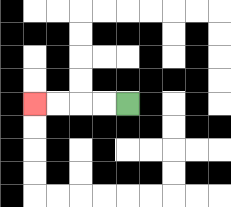{'start': '[5, 4]', 'end': '[1, 4]', 'path_directions': 'L,L,L,L', 'path_coordinates': '[[5, 4], [4, 4], [3, 4], [2, 4], [1, 4]]'}